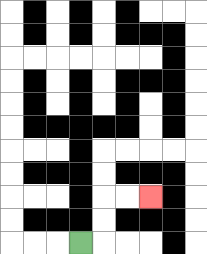{'start': '[3, 10]', 'end': '[6, 8]', 'path_directions': 'R,U,U,R,R', 'path_coordinates': '[[3, 10], [4, 10], [4, 9], [4, 8], [5, 8], [6, 8]]'}